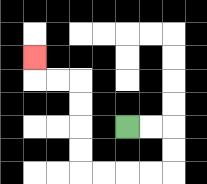{'start': '[5, 5]', 'end': '[1, 2]', 'path_directions': 'R,R,D,D,L,L,L,L,U,U,U,U,L,L,U', 'path_coordinates': '[[5, 5], [6, 5], [7, 5], [7, 6], [7, 7], [6, 7], [5, 7], [4, 7], [3, 7], [3, 6], [3, 5], [3, 4], [3, 3], [2, 3], [1, 3], [1, 2]]'}